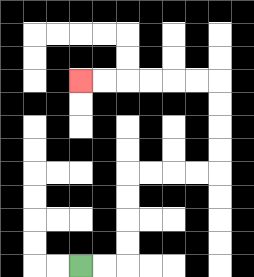{'start': '[3, 11]', 'end': '[3, 3]', 'path_directions': 'R,R,U,U,U,U,R,R,R,R,U,U,U,U,L,L,L,L,L,L', 'path_coordinates': '[[3, 11], [4, 11], [5, 11], [5, 10], [5, 9], [5, 8], [5, 7], [6, 7], [7, 7], [8, 7], [9, 7], [9, 6], [9, 5], [9, 4], [9, 3], [8, 3], [7, 3], [6, 3], [5, 3], [4, 3], [3, 3]]'}